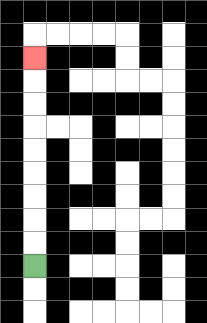{'start': '[1, 11]', 'end': '[1, 2]', 'path_directions': 'U,U,U,U,U,U,U,U,U', 'path_coordinates': '[[1, 11], [1, 10], [1, 9], [1, 8], [1, 7], [1, 6], [1, 5], [1, 4], [1, 3], [1, 2]]'}